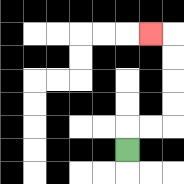{'start': '[5, 6]', 'end': '[6, 1]', 'path_directions': 'U,R,R,U,U,U,U,L', 'path_coordinates': '[[5, 6], [5, 5], [6, 5], [7, 5], [7, 4], [7, 3], [7, 2], [7, 1], [6, 1]]'}